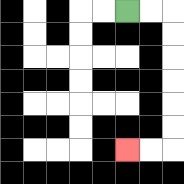{'start': '[5, 0]', 'end': '[5, 6]', 'path_directions': 'R,R,D,D,D,D,D,D,L,L', 'path_coordinates': '[[5, 0], [6, 0], [7, 0], [7, 1], [7, 2], [7, 3], [7, 4], [7, 5], [7, 6], [6, 6], [5, 6]]'}